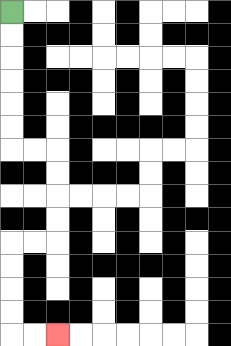{'start': '[0, 0]', 'end': '[2, 14]', 'path_directions': 'D,D,D,D,D,D,R,R,D,D,D,D,L,L,D,D,D,D,R,R', 'path_coordinates': '[[0, 0], [0, 1], [0, 2], [0, 3], [0, 4], [0, 5], [0, 6], [1, 6], [2, 6], [2, 7], [2, 8], [2, 9], [2, 10], [1, 10], [0, 10], [0, 11], [0, 12], [0, 13], [0, 14], [1, 14], [2, 14]]'}